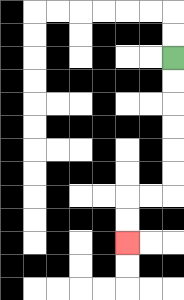{'start': '[7, 2]', 'end': '[5, 10]', 'path_directions': 'D,D,D,D,D,D,L,L,D,D', 'path_coordinates': '[[7, 2], [7, 3], [7, 4], [7, 5], [7, 6], [7, 7], [7, 8], [6, 8], [5, 8], [5, 9], [5, 10]]'}